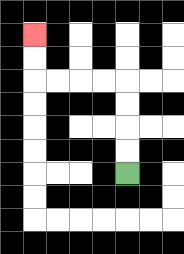{'start': '[5, 7]', 'end': '[1, 1]', 'path_directions': 'U,U,U,U,L,L,L,L,U,U', 'path_coordinates': '[[5, 7], [5, 6], [5, 5], [5, 4], [5, 3], [4, 3], [3, 3], [2, 3], [1, 3], [1, 2], [1, 1]]'}